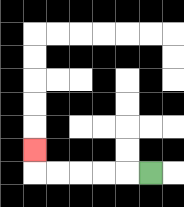{'start': '[6, 7]', 'end': '[1, 6]', 'path_directions': 'L,L,L,L,L,U', 'path_coordinates': '[[6, 7], [5, 7], [4, 7], [3, 7], [2, 7], [1, 7], [1, 6]]'}